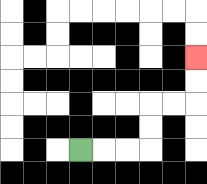{'start': '[3, 6]', 'end': '[8, 2]', 'path_directions': 'R,R,R,U,U,R,R,U,U', 'path_coordinates': '[[3, 6], [4, 6], [5, 6], [6, 6], [6, 5], [6, 4], [7, 4], [8, 4], [8, 3], [8, 2]]'}